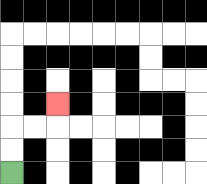{'start': '[0, 7]', 'end': '[2, 4]', 'path_directions': 'U,U,R,R,U', 'path_coordinates': '[[0, 7], [0, 6], [0, 5], [1, 5], [2, 5], [2, 4]]'}